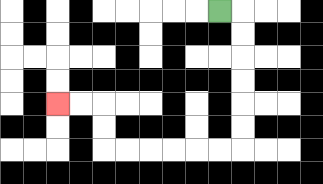{'start': '[9, 0]', 'end': '[2, 4]', 'path_directions': 'R,D,D,D,D,D,D,L,L,L,L,L,L,U,U,L,L', 'path_coordinates': '[[9, 0], [10, 0], [10, 1], [10, 2], [10, 3], [10, 4], [10, 5], [10, 6], [9, 6], [8, 6], [7, 6], [6, 6], [5, 6], [4, 6], [4, 5], [4, 4], [3, 4], [2, 4]]'}